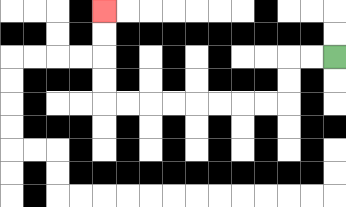{'start': '[14, 2]', 'end': '[4, 0]', 'path_directions': 'L,L,D,D,L,L,L,L,L,L,L,L,U,U,U,U', 'path_coordinates': '[[14, 2], [13, 2], [12, 2], [12, 3], [12, 4], [11, 4], [10, 4], [9, 4], [8, 4], [7, 4], [6, 4], [5, 4], [4, 4], [4, 3], [4, 2], [4, 1], [4, 0]]'}